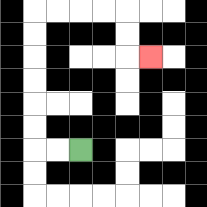{'start': '[3, 6]', 'end': '[6, 2]', 'path_directions': 'L,L,U,U,U,U,U,U,R,R,R,R,D,D,R', 'path_coordinates': '[[3, 6], [2, 6], [1, 6], [1, 5], [1, 4], [1, 3], [1, 2], [1, 1], [1, 0], [2, 0], [3, 0], [4, 0], [5, 0], [5, 1], [5, 2], [6, 2]]'}